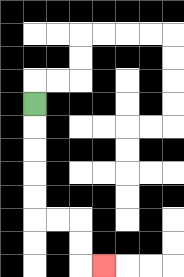{'start': '[1, 4]', 'end': '[4, 11]', 'path_directions': 'D,D,D,D,D,R,R,D,D,R', 'path_coordinates': '[[1, 4], [1, 5], [1, 6], [1, 7], [1, 8], [1, 9], [2, 9], [3, 9], [3, 10], [3, 11], [4, 11]]'}